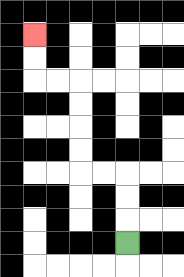{'start': '[5, 10]', 'end': '[1, 1]', 'path_directions': 'U,U,U,L,L,U,U,U,U,L,L,U,U', 'path_coordinates': '[[5, 10], [5, 9], [5, 8], [5, 7], [4, 7], [3, 7], [3, 6], [3, 5], [3, 4], [3, 3], [2, 3], [1, 3], [1, 2], [1, 1]]'}